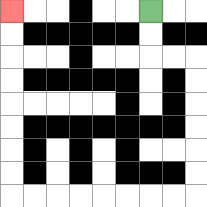{'start': '[6, 0]', 'end': '[0, 0]', 'path_directions': 'D,D,R,R,D,D,D,D,D,D,L,L,L,L,L,L,L,L,U,U,U,U,U,U,U,U', 'path_coordinates': '[[6, 0], [6, 1], [6, 2], [7, 2], [8, 2], [8, 3], [8, 4], [8, 5], [8, 6], [8, 7], [8, 8], [7, 8], [6, 8], [5, 8], [4, 8], [3, 8], [2, 8], [1, 8], [0, 8], [0, 7], [0, 6], [0, 5], [0, 4], [0, 3], [0, 2], [0, 1], [0, 0]]'}